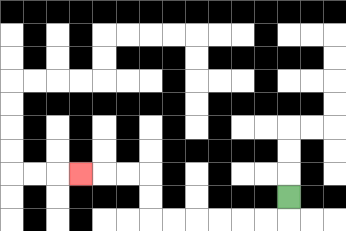{'start': '[12, 8]', 'end': '[3, 7]', 'path_directions': 'D,L,L,L,L,L,L,U,U,L,L,L', 'path_coordinates': '[[12, 8], [12, 9], [11, 9], [10, 9], [9, 9], [8, 9], [7, 9], [6, 9], [6, 8], [6, 7], [5, 7], [4, 7], [3, 7]]'}